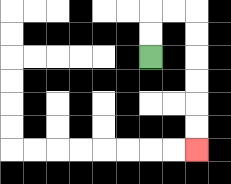{'start': '[6, 2]', 'end': '[8, 6]', 'path_directions': 'U,U,R,R,D,D,D,D,D,D', 'path_coordinates': '[[6, 2], [6, 1], [6, 0], [7, 0], [8, 0], [8, 1], [8, 2], [8, 3], [8, 4], [8, 5], [8, 6]]'}